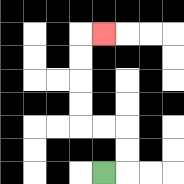{'start': '[4, 7]', 'end': '[4, 1]', 'path_directions': 'R,U,U,L,L,U,U,U,U,R', 'path_coordinates': '[[4, 7], [5, 7], [5, 6], [5, 5], [4, 5], [3, 5], [3, 4], [3, 3], [3, 2], [3, 1], [4, 1]]'}